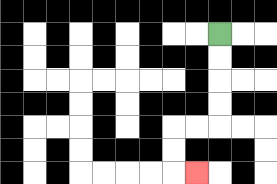{'start': '[9, 1]', 'end': '[8, 7]', 'path_directions': 'D,D,D,D,L,L,D,D,R', 'path_coordinates': '[[9, 1], [9, 2], [9, 3], [9, 4], [9, 5], [8, 5], [7, 5], [7, 6], [7, 7], [8, 7]]'}